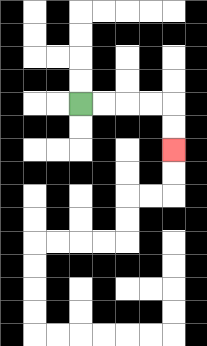{'start': '[3, 4]', 'end': '[7, 6]', 'path_directions': 'R,R,R,R,D,D', 'path_coordinates': '[[3, 4], [4, 4], [5, 4], [6, 4], [7, 4], [7, 5], [7, 6]]'}